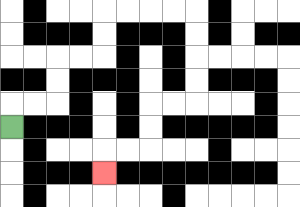{'start': '[0, 5]', 'end': '[4, 7]', 'path_directions': 'U,R,R,U,U,R,R,U,U,R,R,R,R,D,D,D,D,L,L,D,D,L,L,D', 'path_coordinates': '[[0, 5], [0, 4], [1, 4], [2, 4], [2, 3], [2, 2], [3, 2], [4, 2], [4, 1], [4, 0], [5, 0], [6, 0], [7, 0], [8, 0], [8, 1], [8, 2], [8, 3], [8, 4], [7, 4], [6, 4], [6, 5], [6, 6], [5, 6], [4, 6], [4, 7]]'}